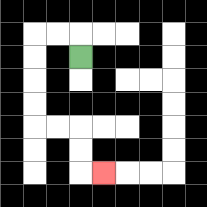{'start': '[3, 2]', 'end': '[4, 7]', 'path_directions': 'U,L,L,D,D,D,D,R,R,D,D,R', 'path_coordinates': '[[3, 2], [3, 1], [2, 1], [1, 1], [1, 2], [1, 3], [1, 4], [1, 5], [2, 5], [3, 5], [3, 6], [3, 7], [4, 7]]'}